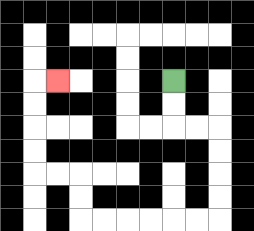{'start': '[7, 3]', 'end': '[2, 3]', 'path_directions': 'D,D,R,R,D,D,D,D,L,L,L,L,L,L,U,U,L,L,U,U,U,U,R', 'path_coordinates': '[[7, 3], [7, 4], [7, 5], [8, 5], [9, 5], [9, 6], [9, 7], [9, 8], [9, 9], [8, 9], [7, 9], [6, 9], [5, 9], [4, 9], [3, 9], [3, 8], [3, 7], [2, 7], [1, 7], [1, 6], [1, 5], [1, 4], [1, 3], [2, 3]]'}